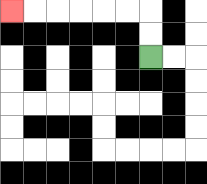{'start': '[6, 2]', 'end': '[0, 0]', 'path_directions': 'U,U,L,L,L,L,L,L', 'path_coordinates': '[[6, 2], [6, 1], [6, 0], [5, 0], [4, 0], [3, 0], [2, 0], [1, 0], [0, 0]]'}